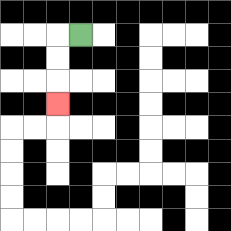{'start': '[3, 1]', 'end': '[2, 4]', 'path_directions': 'L,D,D,D', 'path_coordinates': '[[3, 1], [2, 1], [2, 2], [2, 3], [2, 4]]'}